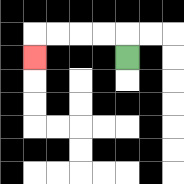{'start': '[5, 2]', 'end': '[1, 2]', 'path_directions': 'U,L,L,L,L,D', 'path_coordinates': '[[5, 2], [5, 1], [4, 1], [3, 1], [2, 1], [1, 1], [1, 2]]'}